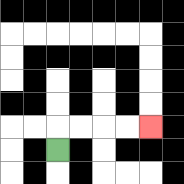{'start': '[2, 6]', 'end': '[6, 5]', 'path_directions': 'U,R,R,R,R', 'path_coordinates': '[[2, 6], [2, 5], [3, 5], [4, 5], [5, 5], [6, 5]]'}